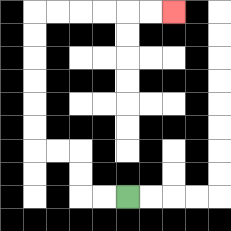{'start': '[5, 8]', 'end': '[7, 0]', 'path_directions': 'L,L,U,U,L,L,U,U,U,U,U,U,R,R,R,R,R,R', 'path_coordinates': '[[5, 8], [4, 8], [3, 8], [3, 7], [3, 6], [2, 6], [1, 6], [1, 5], [1, 4], [1, 3], [1, 2], [1, 1], [1, 0], [2, 0], [3, 0], [4, 0], [5, 0], [6, 0], [7, 0]]'}